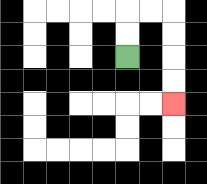{'start': '[5, 2]', 'end': '[7, 4]', 'path_directions': 'U,U,R,R,D,D,D,D', 'path_coordinates': '[[5, 2], [5, 1], [5, 0], [6, 0], [7, 0], [7, 1], [7, 2], [7, 3], [7, 4]]'}